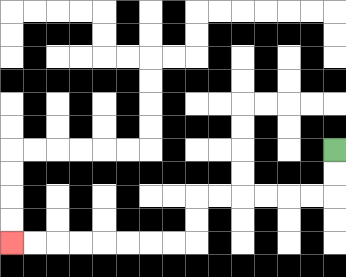{'start': '[14, 6]', 'end': '[0, 10]', 'path_directions': 'D,D,L,L,L,L,L,L,D,D,L,L,L,L,L,L,L,L', 'path_coordinates': '[[14, 6], [14, 7], [14, 8], [13, 8], [12, 8], [11, 8], [10, 8], [9, 8], [8, 8], [8, 9], [8, 10], [7, 10], [6, 10], [5, 10], [4, 10], [3, 10], [2, 10], [1, 10], [0, 10]]'}